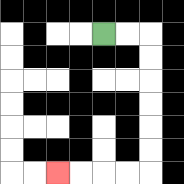{'start': '[4, 1]', 'end': '[2, 7]', 'path_directions': 'R,R,D,D,D,D,D,D,L,L,L,L', 'path_coordinates': '[[4, 1], [5, 1], [6, 1], [6, 2], [6, 3], [6, 4], [6, 5], [6, 6], [6, 7], [5, 7], [4, 7], [3, 7], [2, 7]]'}